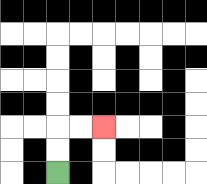{'start': '[2, 7]', 'end': '[4, 5]', 'path_directions': 'U,U,R,R', 'path_coordinates': '[[2, 7], [2, 6], [2, 5], [3, 5], [4, 5]]'}